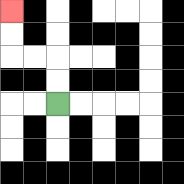{'start': '[2, 4]', 'end': '[0, 0]', 'path_directions': 'U,U,L,L,U,U', 'path_coordinates': '[[2, 4], [2, 3], [2, 2], [1, 2], [0, 2], [0, 1], [0, 0]]'}